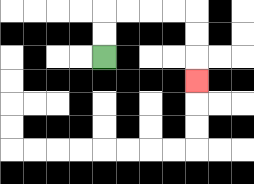{'start': '[4, 2]', 'end': '[8, 3]', 'path_directions': 'U,U,R,R,R,R,D,D,D', 'path_coordinates': '[[4, 2], [4, 1], [4, 0], [5, 0], [6, 0], [7, 0], [8, 0], [8, 1], [8, 2], [8, 3]]'}